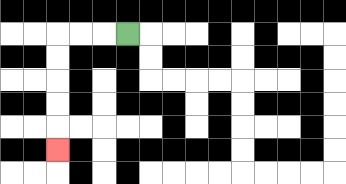{'start': '[5, 1]', 'end': '[2, 6]', 'path_directions': 'L,L,L,D,D,D,D,D', 'path_coordinates': '[[5, 1], [4, 1], [3, 1], [2, 1], [2, 2], [2, 3], [2, 4], [2, 5], [2, 6]]'}